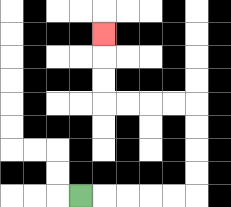{'start': '[3, 8]', 'end': '[4, 1]', 'path_directions': 'R,R,R,R,R,U,U,U,U,L,L,L,L,U,U,U', 'path_coordinates': '[[3, 8], [4, 8], [5, 8], [6, 8], [7, 8], [8, 8], [8, 7], [8, 6], [8, 5], [8, 4], [7, 4], [6, 4], [5, 4], [4, 4], [4, 3], [4, 2], [4, 1]]'}